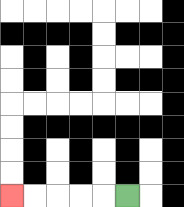{'start': '[5, 8]', 'end': '[0, 8]', 'path_directions': 'L,L,L,L,L', 'path_coordinates': '[[5, 8], [4, 8], [3, 8], [2, 8], [1, 8], [0, 8]]'}